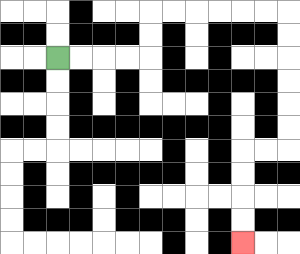{'start': '[2, 2]', 'end': '[10, 10]', 'path_directions': 'R,R,R,R,U,U,R,R,R,R,R,R,D,D,D,D,D,D,L,L,D,D,D,D', 'path_coordinates': '[[2, 2], [3, 2], [4, 2], [5, 2], [6, 2], [6, 1], [6, 0], [7, 0], [8, 0], [9, 0], [10, 0], [11, 0], [12, 0], [12, 1], [12, 2], [12, 3], [12, 4], [12, 5], [12, 6], [11, 6], [10, 6], [10, 7], [10, 8], [10, 9], [10, 10]]'}